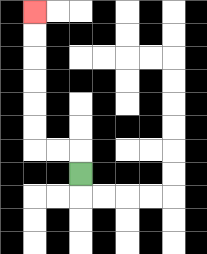{'start': '[3, 7]', 'end': '[1, 0]', 'path_directions': 'U,L,L,U,U,U,U,U,U', 'path_coordinates': '[[3, 7], [3, 6], [2, 6], [1, 6], [1, 5], [1, 4], [1, 3], [1, 2], [1, 1], [1, 0]]'}